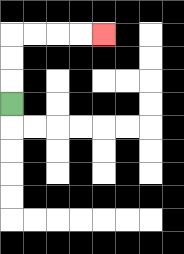{'start': '[0, 4]', 'end': '[4, 1]', 'path_directions': 'U,U,U,R,R,R,R', 'path_coordinates': '[[0, 4], [0, 3], [0, 2], [0, 1], [1, 1], [2, 1], [3, 1], [4, 1]]'}